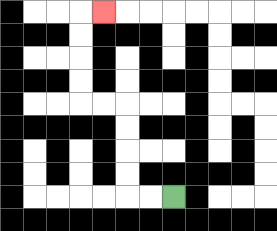{'start': '[7, 8]', 'end': '[4, 0]', 'path_directions': 'L,L,U,U,U,U,L,L,U,U,U,U,R', 'path_coordinates': '[[7, 8], [6, 8], [5, 8], [5, 7], [5, 6], [5, 5], [5, 4], [4, 4], [3, 4], [3, 3], [3, 2], [3, 1], [3, 0], [4, 0]]'}